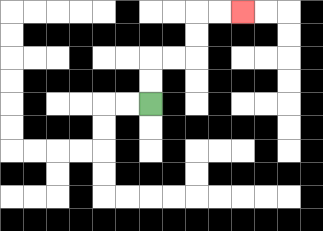{'start': '[6, 4]', 'end': '[10, 0]', 'path_directions': 'U,U,R,R,U,U,R,R', 'path_coordinates': '[[6, 4], [6, 3], [6, 2], [7, 2], [8, 2], [8, 1], [8, 0], [9, 0], [10, 0]]'}